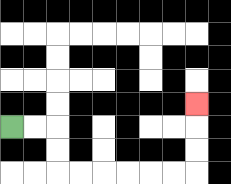{'start': '[0, 5]', 'end': '[8, 4]', 'path_directions': 'R,R,D,D,R,R,R,R,R,R,U,U,U', 'path_coordinates': '[[0, 5], [1, 5], [2, 5], [2, 6], [2, 7], [3, 7], [4, 7], [5, 7], [6, 7], [7, 7], [8, 7], [8, 6], [8, 5], [8, 4]]'}